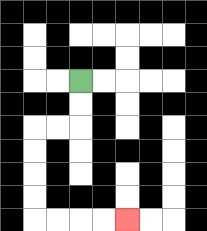{'start': '[3, 3]', 'end': '[5, 9]', 'path_directions': 'D,D,L,L,D,D,D,D,R,R,R,R', 'path_coordinates': '[[3, 3], [3, 4], [3, 5], [2, 5], [1, 5], [1, 6], [1, 7], [1, 8], [1, 9], [2, 9], [3, 9], [4, 9], [5, 9]]'}